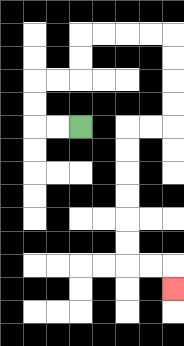{'start': '[3, 5]', 'end': '[7, 12]', 'path_directions': 'L,L,U,U,R,R,U,U,R,R,R,R,D,D,D,D,L,L,D,D,D,D,D,D,R,R,D', 'path_coordinates': '[[3, 5], [2, 5], [1, 5], [1, 4], [1, 3], [2, 3], [3, 3], [3, 2], [3, 1], [4, 1], [5, 1], [6, 1], [7, 1], [7, 2], [7, 3], [7, 4], [7, 5], [6, 5], [5, 5], [5, 6], [5, 7], [5, 8], [5, 9], [5, 10], [5, 11], [6, 11], [7, 11], [7, 12]]'}